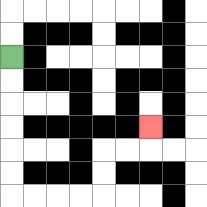{'start': '[0, 2]', 'end': '[6, 5]', 'path_directions': 'D,D,D,D,D,D,R,R,R,R,U,U,R,R,U', 'path_coordinates': '[[0, 2], [0, 3], [0, 4], [0, 5], [0, 6], [0, 7], [0, 8], [1, 8], [2, 8], [3, 8], [4, 8], [4, 7], [4, 6], [5, 6], [6, 6], [6, 5]]'}